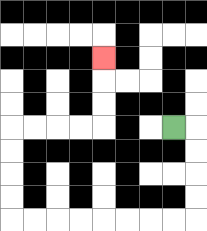{'start': '[7, 5]', 'end': '[4, 2]', 'path_directions': 'R,D,D,D,D,L,L,L,L,L,L,L,L,U,U,U,U,R,R,R,R,U,U,U', 'path_coordinates': '[[7, 5], [8, 5], [8, 6], [8, 7], [8, 8], [8, 9], [7, 9], [6, 9], [5, 9], [4, 9], [3, 9], [2, 9], [1, 9], [0, 9], [0, 8], [0, 7], [0, 6], [0, 5], [1, 5], [2, 5], [3, 5], [4, 5], [4, 4], [4, 3], [4, 2]]'}